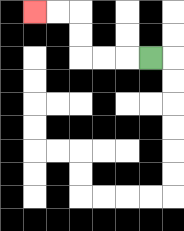{'start': '[6, 2]', 'end': '[1, 0]', 'path_directions': 'L,L,L,U,U,L,L', 'path_coordinates': '[[6, 2], [5, 2], [4, 2], [3, 2], [3, 1], [3, 0], [2, 0], [1, 0]]'}